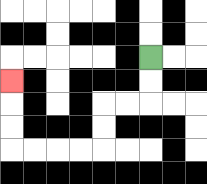{'start': '[6, 2]', 'end': '[0, 3]', 'path_directions': 'D,D,L,L,D,D,L,L,L,L,U,U,U', 'path_coordinates': '[[6, 2], [6, 3], [6, 4], [5, 4], [4, 4], [4, 5], [4, 6], [3, 6], [2, 6], [1, 6], [0, 6], [0, 5], [0, 4], [0, 3]]'}